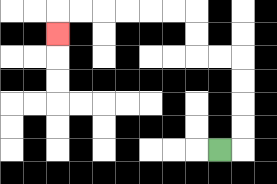{'start': '[9, 6]', 'end': '[2, 1]', 'path_directions': 'R,U,U,U,U,L,L,U,U,L,L,L,L,L,L,D', 'path_coordinates': '[[9, 6], [10, 6], [10, 5], [10, 4], [10, 3], [10, 2], [9, 2], [8, 2], [8, 1], [8, 0], [7, 0], [6, 0], [5, 0], [4, 0], [3, 0], [2, 0], [2, 1]]'}